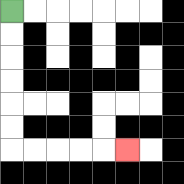{'start': '[0, 0]', 'end': '[5, 6]', 'path_directions': 'D,D,D,D,D,D,R,R,R,R,R', 'path_coordinates': '[[0, 0], [0, 1], [0, 2], [0, 3], [0, 4], [0, 5], [0, 6], [1, 6], [2, 6], [3, 6], [4, 6], [5, 6]]'}